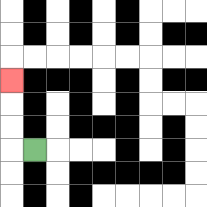{'start': '[1, 6]', 'end': '[0, 3]', 'path_directions': 'L,U,U,U', 'path_coordinates': '[[1, 6], [0, 6], [0, 5], [0, 4], [0, 3]]'}